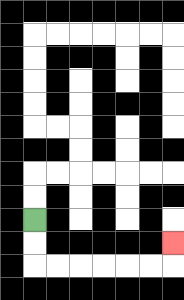{'start': '[1, 9]', 'end': '[7, 10]', 'path_directions': 'D,D,R,R,R,R,R,R,U', 'path_coordinates': '[[1, 9], [1, 10], [1, 11], [2, 11], [3, 11], [4, 11], [5, 11], [6, 11], [7, 11], [7, 10]]'}